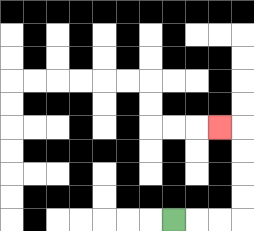{'start': '[7, 9]', 'end': '[9, 5]', 'path_directions': 'R,R,R,U,U,U,U,L', 'path_coordinates': '[[7, 9], [8, 9], [9, 9], [10, 9], [10, 8], [10, 7], [10, 6], [10, 5], [9, 5]]'}